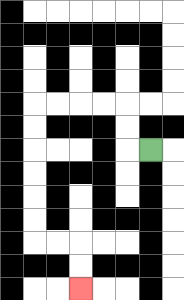{'start': '[6, 6]', 'end': '[3, 12]', 'path_directions': 'L,U,U,L,L,L,L,D,D,D,D,D,D,R,R,D,D', 'path_coordinates': '[[6, 6], [5, 6], [5, 5], [5, 4], [4, 4], [3, 4], [2, 4], [1, 4], [1, 5], [1, 6], [1, 7], [1, 8], [1, 9], [1, 10], [2, 10], [3, 10], [3, 11], [3, 12]]'}